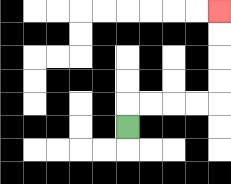{'start': '[5, 5]', 'end': '[9, 0]', 'path_directions': 'U,R,R,R,R,U,U,U,U', 'path_coordinates': '[[5, 5], [5, 4], [6, 4], [7, 4], [8, 4], [9, 4], [9, 3], [9, 2], [9, 1], [9, 0]]'}